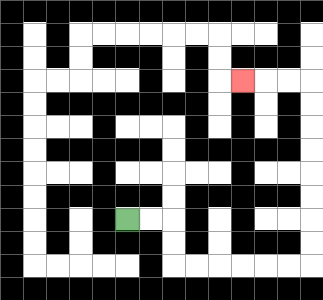{'start': '[5, 9]', 'end': '[10, 3]', 'path_directions': 'R,R,D,D,R,R,R,R,R,R,U,U,U,U,U,U,U,U,L,L,L', 'path_coordinates': '[[5, 9], [6, 9], [7, 9], [7, 10], [7, 11], [8, 11], [9, 11], [10, 11], [11, 11], [12, 11], [13, 11], [13, 10], [13, 9], [13, 8], [13, 7], [13, 6], [13, 5], [13, 4], [13, 3], [12, 3], [11, 3], [10, 3]]'}